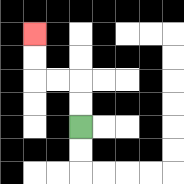{'start': '[3, 5]', 'end': '[1, 1]', 'path_directions': 'U,U,L,L,U,U', 'path_coordinates': '[[3, 5], [3, 4], [3, 3], [2, 3], [1, 3], [1, 2], [1, 1]]'}